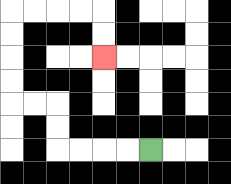{'start': '[6, 6]', 'end': '[4, 2]', 'path_directions': 'L,L,L,L,U,U,L,L,U,U,U,U,R,R,R,R,D,D', 'path_coordinates': '[[6, 6], [5, 6], [4, 6], [3, 6], [2, 6], [2, 5], [2, 4], [1, 4], [0, 4], [0, 3], [0, 2], [0, 1], [0, 0], [1, 0], [2, 0], [3, 0], [4, 0], [4, 1], [4, 2]]'}